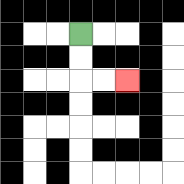{'start': '[3, 1]', 'end': '[5, 3]', 'path_directions': 'D,D,R,R', 'path_coordinates': '[[3, 1], [3, 2], [3, 3], [4, 3], [5, 3]]'}